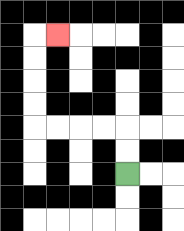{'start': '[5, 7]', 'end': '[2, 1]', 'path_directions': 'U,U,L,L,L,L,U,U,U,U,R', 'path_coordinates': '[[5, 7], [5, 6], [5, 5], [4, 5], [3, 5], [2, 5], [1, 5], [1, 4], [1, 3], [1, 2], [1, 1], [2, 1]]'}